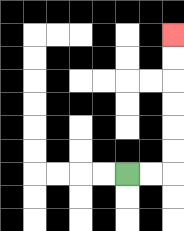{'start': '[5, 7]', 'end': '[7, 1]', 'path_directions': 'R,R,U,U,U,U,U,U', 'path_coordinates': '[[5, 7], [6, 7], [7, 7], [7, 6], [7, 5], [7, 4], [7, 3], [7, 2], [7, 1]]'}